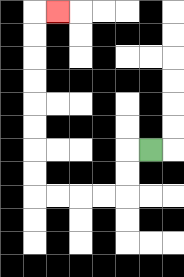{'start': '[6, 6]', 'end': '[2, 0]', 'path_directions': 'L,D,D,L,L,L,L,U,U,U,U,U,U,U,U,R', 'path_coordinates': '[[6, 6], [5, 6], [5, 7], [5, 8], [4, 8], [3, 8], [2, 8], [1, 8], [1, 7], [1, 6], [1, 5], [1, 4], [1, 3], [1, 2], [1, 1], [1, 0], [2, 0]]'}